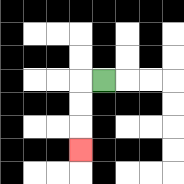{'start': '[4, 3]', 'end': '[3, 6]', 'path_directions': 'L,D,D,D', 'path_coordinates': '[[4, 3], [3, 3], [3, 4], [3, 5], [3, 6]]'}